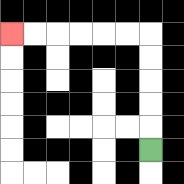{'start': '[6, 6]', 'end': '[0, 1]', 'path_directions': 'U,U,U,U,U,L,L,L,L,L,L', 'path_coordinates': '[[6, 6], [6, 5], [6, 4], [6, 3], [6, 2], [6, 1], [5, 1], [4, 1], [3, 1], [2, 1], [1, 1], [0, 1]]'}